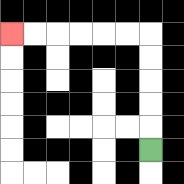{'start': '[6, 6]', 'end': '[0, 1]', 'path_directions': 'U,U,U,U,U,L,L,L,L,L,L', 'path_coordinates': '[[6, 6], [6, 5], [6, 4], [6, 3], [6, 2], [6, 1], [5, 1], [4, 1], [3, 1], [2, 1], [1, 1], [0, 1]]'}